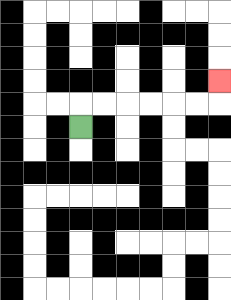{'start': '[3, 5]', 'end': '[9, 3]', 'path_directions': 'U,R,R,R,R,R,R,U', 'path_coordinates': '[[3, 5], [3, 4], [4, 4], [5, 4], [6, 4], [7, 4], [8, 4], [9, 4], [9, 3]]'}